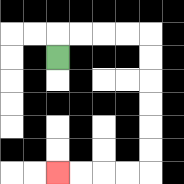{'start': '[2, 2]', 'end': '[2, 7]', 'path_directions': 'U,R,R,R,R,D,D,D,D,D,D,L,L,L,L', 'path_coordinates': '[[2, 2], [2, 1], [3, 1], [4, 1], [5, 1], [6, 1], [6, 2], [6, 3], [6, 4], [6, 5], [6, 6], [6, 7], [5, 7], [4, 7], [3, 7], [2, 7]]'}